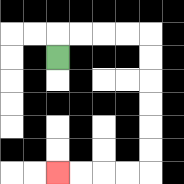{'start': '[2, 2]', 'end': '[2, 7]', 'path_directions': 'U,R,R,R,R,D,D,D,D,D,D,L,L,L,L', 'path_coordinates': '[[2, 2], [2, 1], [3, 1], [4, 1], [5, 1], [6, 1], [6, 2], [6, 3], [6, 4], [6, 5], [6, 6], [6, 7], [5, 7], [4, 7], [3, 7], [2, 7]]'}